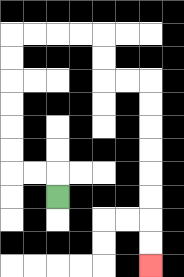{'start': '[2, 8]', 'end': '[6, 11]', 'path_directions': 'U,L,L,U,U,U,U,U,U,R,R,R,R,D,D,R,R,D,D,D,D,D,D,D,D', 'path_coordinates': '[[2, 8], [2, 7], [1, 7], [0, 7], [0, 6], [0, 5], [0, 4], [0, 3], [0, 2], [0, 1], [1, 1], [2, 1], [3, 1], [4, 1], [4, 2], [4, 3], [5, 3], [6, 3], [6, 4], [6, 5], [6, 6], [6, 7], [6, 8], [6, 9], [6, 10], [6, 11]]'}